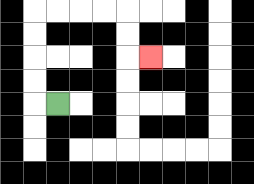{'start': '[2, 4]', 'end': '[6, 2]', 'path_directions': 'L,U,U,U,U,R,R,R,R,D,D,R', 'path_coordinates': '[[2, 4], [1, 4], [1, 3], [1, 2], [1, 1], [1, 0], [2, 0], [3, 0], [4, 0], [5, 0], [5, 1], [5, 2], [6, 2]]'}